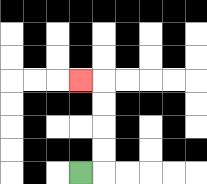{'start': '[3, 7]', 'end': '[3, 3]', 'path_directions': 'R,U,U,U,U,L', 'path_coordinates': '[[3, 7], [4, 7], [4, 6], [4, 5], [4, 4], [4, 3], [3, 3]]'}